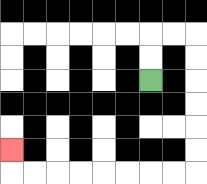{'start': '[6, 3]', 'end': '[0, 6]', 'path_directions': 'U,U,R,R,D,D,D,D,D,D,L,L,L,L,L,L,L,L,U', 'path_coordinates': '[[6, 3], [6, 2], [6, 1], [7, 1], [8, 1], [8, 2], [8, 3], [8, 4], [8, 5], [8, 6], [8, 7], [7, 7], [6, 7], [5, 7], [4, 7], [3, 7], [2, 7], [1, 7], [0, 7], [0, 6]]'}